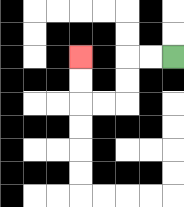{'start': '[7, 2]', 'end': '[3, 2]', 'path_directions': 'L,L,D,D,L,L,U,U', 'path_coordinates': '[[7, 2], [6, 2], [5, 2], [5, 3], [5, 4], [4, 4], [3, 4], [3, 3], [3, 2]]'}